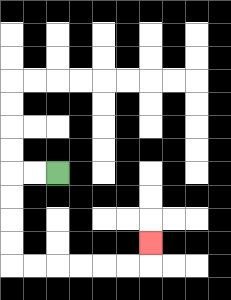{'start': '[2, 7]', 'end': '[6, 10]', 'path_directions': 'L,L,D,D,D,D,R,R,R,R,R,R,U', 'path_coordinates': '[[2, 7], [1, 7], [0, 7], [0, 8], [0, 9], [0, 10], [0, 11], [1, 11], [2, 11], [3, 11], [4, 11], [5, 11], [6, 11], [6, 10]]'}